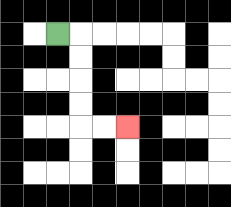{'start': '[2, 1]', 'end': '[5, 5]', 'path_directions': 'R,D,D,D,D,R,R', 'path_coordinates': '[[2, 1], [3, 1], [3, 2], [3, 3], [3, 4], [3, 5], [4, 5], [5, 5]]'}